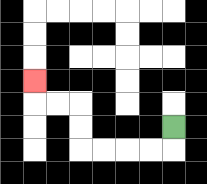{'start': '[7, 5]', 'end': '[1, 3]', 'path_directions': 'D,L,L,L,L,U,U,L,L,U', 'path_coordinates': '[[7, 5], [7, 6], [6, 6], [5, 6], [4, 6], [3, 6], [3, 5], [3, 4], [2, 4], [1, 4], [1, 3]]'}